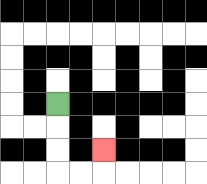{'start': '[2, 4]', 'end': '[4, 6]', 'path_directions': 'D,D,D,R,R,U', 'path_coordinates': '[[2, 4], [2, 5], [2, 6], [2, 7], [3, 7], [4, 7], [4, 6]]'}